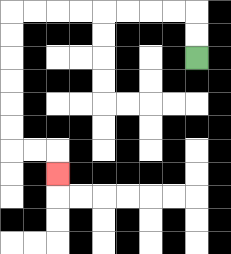{'start': '[8, 2]', 'end': '[2, 7]', 'path_directions': 'U,U,L,L,L,L,L,L,L,L,D,D,D,D,D,D,R,R,D', 'path_coordinates': '[[8, 2], [8, 1], [8, 0], [7, 0], [6, 0], [5, 0], [4, 0], [3, 0], [2, 0], [1, 0], [0, 0], [0, 1], [0, 2], [0, 3], [0, 4], [0, 5], [0, 6], [1, 6], [2, 6], [2, 7]]'}